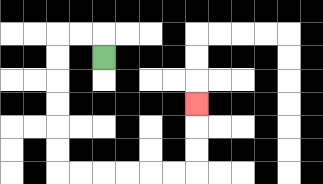{'start': '[4, 2]', 'end': '[8, 4]', 'path_directions': 'U,L,L,D,D,D,D,D,D,R,R,R,R,R,R,U,U,U', 'path_coordinates': '[[4, 2], [4, 1], [3, 1], [2, 1], [2, 2], [2, 3], [2, 4], [2, 5], [2, 6], [2, 7], [3, 7], [4, 7], [5, 7], [6, 7], [7, 7], [8, 7], [8, 6], [8, 5], [8, 4]]'}